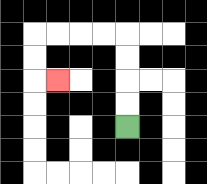{'start': '[5, 5]', 'end': '[2, 3]', 'path_directions': 'U,U,U,U,L,L,L,L,D,D,R', 'path_coordinates': '[[5, 5], [5, 4], [5, 3], [5, 2], [5, 1], [4, 1], [3, 1], [2, 1], [1, 1], [1, 2], [1, 3], [2, 3]]'}